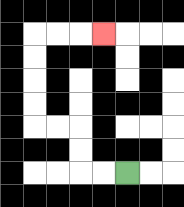{'start': '[5, 7]', 'end': '[4, 1]', 'path_directions': 'L,L,U,U,L,L,U,U,U,U,R,R,R', 'path_coordinates': '[[5, 7], [4, 7], [3, 7], [3, 6], [3, 5], [2, 5], [1, 5], [1, 4], [1, 3], [1, 2], [1, 1], [2, 1], [3, 1], [4, 1]]'}